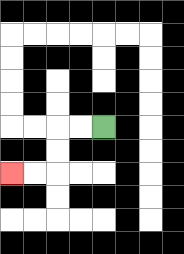{'start': '[4, 5]', 'end': '[0, 7]', 'path_directions': 'L,L,D,D,L,L', 'path_coordinates': '[[4, 5], [3, 5], [2, 5], [2, 6], [2, 7], [1, 7], [0, 7]]'}